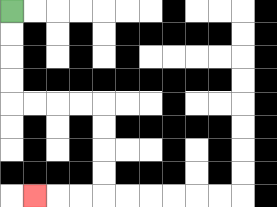{'start': '[0, 0]', 'end': '[1, 8]', 'path_directions': 'D,D,D,D,R,R,R,R,D,D,D,D,L,L,L', 'path_coordinates': '[[0, 0], [0, 1], [0, 2], [0, 3], [0, 4], [1, 4], [2, 4], [3, 4], [4, 4], [4, 5], [4, 6], [4, 7], [4, 8], [3, 8], [2, 8], [1, 8]]'}